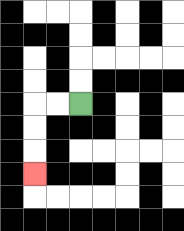{'start': '[3, 4]', 'end': '[1, 7]', 'path_directions': 'L,L,D,D,D', 'path_coordinates': '[[3, 4], [2, 4], [1, 4], [1, 5], [1, 6], [1, 7]]'}